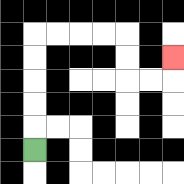{'start': '[1, 6]', 'end': '[7, 2]', 'path_directions': 'U,U,U,U,U,R,R,R,R,D,D,R,R,U', 'path_coordinates': '[[1, 6], [1, 5], [1, 4], [1, 3], [1, 2], [1, 1], [2, 1], [3, 1], [4, 1], [5, 1], [5, 2], [5, 3], [6, 3], [7, 3], [7, 2]]'}